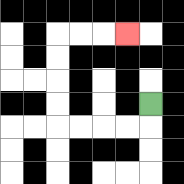{'start': '[6, 4]', 'end': '[5, 1]', 'path_directions': 'D,L,L,L,L,U,U,U,U,R,R,R', 'path_coordinates': '[[6, 4], [6, 5], [5, 5], [4, 5], [3, 5], [2, 5], [2, 4], [2, 3], [2, 2], [2, 1], [3, 1], [4, 1], [5, 1]]'}